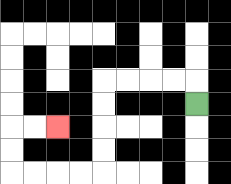{'start': '[8, 4]', 'end': '[2, 5]', 'path_directions': 'U,L,L,L,L,D,D,D,D,L,L,L,L,U,U,R,R', 'path_coordinates': '[[8, 4], [8, 3], [7, 3], [6, 3], [5, 3], [4, 3], [4, 4], [4, 5], [4, 6], [4, 7], [3, 7], [2, 7], [1, 7], [0, 7], [0, 6], [0, 5], [1, 5], [2, 5]]'}